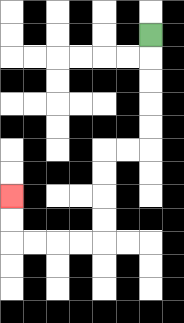{'start': '[6, 1]', 'end': '[0, 8]', 'path_directions': 'D,D,D,D,D,L,L,D,D,D,D,L,L,L,L,U,U', 'path_coordinates': '[[6, 1], [6, 2], [6, 3], [6, 4], [6, 5], [6, 6], [5, 6], [4, 6], [4, 7], [4, 8], [4, 9], [4, 10], [3, 10], [2, 10], [1, 10], [0, 10], [0, 9], [0, 8]]'}